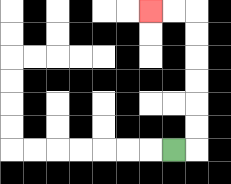{'start': '[7, 6]', 'end': '[6, 0]', 'path_directions': 'R,U,U,U,U,U,U,L,L', 'path_coordinates': '[[7, 6], [8, 6], [8, 5], [8, 4], [8, 3], [8, 2], [8, 1], [8, 0], [7, 0], [6, 0]]'}